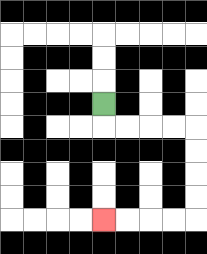{'start': '[4, 4]', 'end': '[4, 9]', 'path_directions': 'D,R,R,R,R,D,D,D,D,L,L,L,L', 'path_coordinates': '[[4, 4], [4, 5], [5, 5], [6, 5], [7, 5], [8, 5], [8, 6], [8, 7], [8, 8], [8, 9], [7, 9], [6, 9], [5, 9], [4, 9]]'}